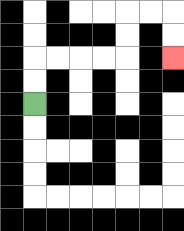{'start': '[1, 4]', 'end': '[7, 2]', 'path_directions': 'U,U,R,R,R,R,U,U,R,R,D,D', 'path_coordinates': '[[1, 4], [1, 3], [1, 2], [2, 2], [3, 2], [4, 2], [5, 2], [5, 1], [5, 0], [6, 0], [7, 0], [7, 1], [7, 2]]'}